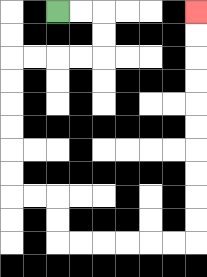{'start': '[2, 0]', 'end': '[8, 0]', 'path_directions': 'R,R,D,D,L,L,L,L,D,D,D,D,D,D,R,R,D,D,R,R,R,R,R,R,U,U,U,U,U,U,U,U,U,U', 'path_coordinates': '[[2, 0], [3, 0], [4, 0], [4, 1], [4, 2], [3, 2], [2, 2], [1, 2], [0, 2], [0, 3], [0, 4], [0, 5], [0, 6], [0, 7], [0, 8], [1, 8], [2, 8], [2, 9], [2, 10], [3, 10], [4, 10], [5, 10], [6, 10], [7, 10], [8, 10], [8, 9], [8, 8], [8, 7], [8, 6], [8, 5], [8, 4], [8, 3], [8, 2], [8, 1], [8, 0]]'}